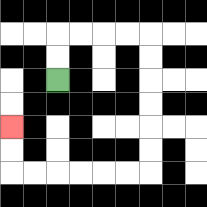{'start': '[2, 3]', 'end': '[0, 5]', 'path_directions': 'U,U,R,R,R,R,D,D,D,D,D,D,L,L,L,L,L,L,U,U', 'path_coordinates': '[[2, 3], [2, 2], [2, 1], [3, 1], [4, 1], [5, 1], [6, 1], [6, 2], [6, 3], [6, 4], [6, 5], [6, 6], [6, 7], [5, 7], [4, 7], [3, 7], [2, 7], [1, 7], [0, 7], [0, 6], [0, 5]]'}